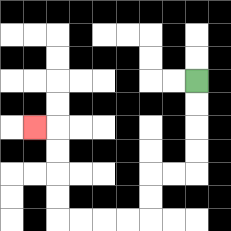{'start': '[8, 3]', 'end': '[1, 5]', 'path_directions': 'D,D,D,D,L,L,D,D,L,L,L,L,U,U,U,U,L', 'path_coordinates': '[[8, 3], [8, 4], [8, 5], [8, 6], [8, 7], [7, 7], [6, 7], [6, 8], [6, 9], [5, 9], [4, 9], [3, 9], [2, 9], [2, 8], [2, 7], [2, 6], [2, 5], [1, 5]]'}